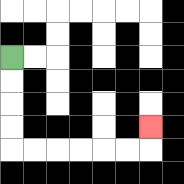{'start': '[0, 2]', 'end': '[6, 5]', 'path_directions': 'D,D,D,D,R,R,R,R,R,R,U', 'path_coordinates': '[[0, 2], [0, 3], [0, 4], [0, 5], [0, 6], [1, 6], [2, 6], [3, 6], [4, 6], [5, 6], [6, 6], [6, 5]]'}